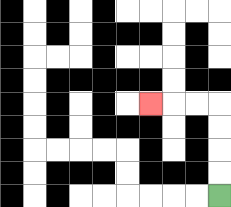{'start': '[9, 8]', 'end': '[6, 4]', 'path_directions': 'U,U,U,U,L,L,L', 'path_coordinates': '[[9, 8], [9, 7], [9, 6], [9, 5], [9, 4], [8, 4], [7, 4], [6, 4]]'}